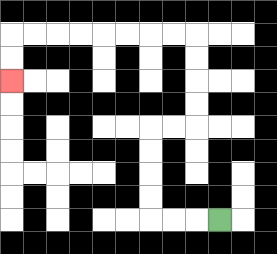{'start': '[9, 9]', 'end': '[0, 3]', 'path_directions': 'L,L,L,U,U,U,U,R,R,U,U,U,U,L,L,L,L,L,L,L,L,D,D', 'path_coordinates': '[[9, 9], [8, 9], [7, 9], [6, 9], [6, 8], [6, 7], [6, 6], [6, 5], [7, 5], [8, 5], [8, 4], [8, 3], [8, 2], [8, 1], [7, 1], [6, 1], [5, 1], [4, 1], [3, 1], [2, 1], [1, 1], [0, 1], [0, 2], [0, 3]]'}